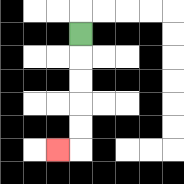{'start': '[3, 1]', 'end': '[2, 6]', 'path_directions': 'D,D,D,D,D,L', 'path_coordinates': '[[3, 1], [3, 2], [3, 3], [3, 4], [3, 5], [3, 6], [2, 6]]'}